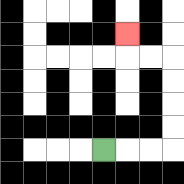{'start': '[4, 6]', 'end': '[5, 1]', 'path_directions': 'R,R,R,U,U,U,U,L,L,U', 'path_coordinates': '[[4, 6], [5, 6], [6, 6], [7, 6], [7, 5], [7, 4], [7, 3], [7, 2], [6, 2], [5, 2], [5, 1]]'}